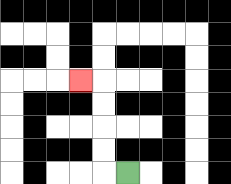{'start': '[5, 7]', 'end': '[3, 3]', 'path_directions': 'L,U,U,U,U,L', 'path_coordinates': '[[5, 7], [4, 7], [4, 6], [4, 5], [4, 4], [4, 3], [3, 3]]'}